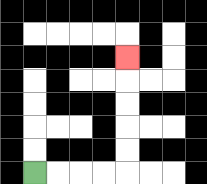{'start': '[1, 7]', 'end': '[5, 2]', 'path_directions': 'R,R,R,R,U,U,U,U,U', 'path_coordinates': '[[1, 7], [2, 7], [3, 7], [4, 7], [5, 7], [5, 6], [5, 5], [5, 4], [5, 3], [5, 2]]'}